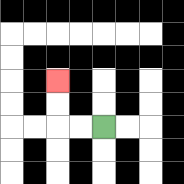{'start': '[4, 5]', 'end': '[2, 3]', 'path_directions': 'L,L,U,U', 'path_coordinates': '[[4, 5], [3, 5], [2, 5], [2, 4], [2, 3]]'}